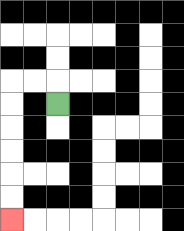{'start': '[2, 4]', 'end': '[0, 9]', 'path_directions': 'U,L,L,D,D,D,D,D,D', 'path_coordinates': '[[2, 4], [2, 3], [1, 3], [0, 3], [0, 4], [0, 5], [0, 6], [0, 7], [0, 8], [0, 9]]'}